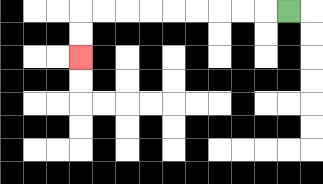{'start': '[12, 0]', 'end': '[3, 2]', 'path_directions': 'L,L,L,L,L,L,L,L,L,D,D', 'path_coordinates': '[[12, 0], [11, 0], [10, 0], [9, 0], [8, 0], [7, 0], [6, 0], [5, 0], [4, 0], [3, 0], [3, 1], [3, 2]]'}